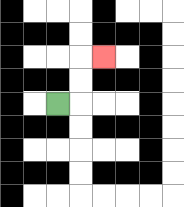{'start': '[2, 4]', 'end': '[4, 2]', 'path_directions': 'R,U,U,R', 'path_coordinates': '[[2, 4], [3, 4], [3, 3], [3, 2], [4, 2]]'}